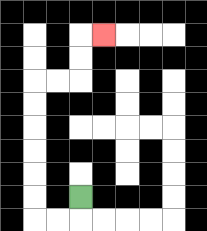{'start': '[3, 8]', 'end': '[4, 1]', 'path_directions': 'D,L,L,U,U,U,U,U,U,R,R,U,U,R', 'path_coordinates': '[[3, 8], [3, 9], [2, 9], [1, 9], [1, 8], [1, 7], [1, 6], [1, 5], [1, 4], [1, 3], [2, 3], [3, 3], [3, 2], [3, 1], [4, 1]]'}